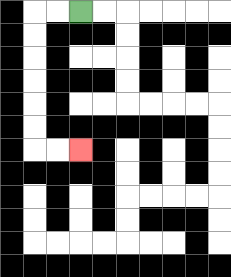{'start': '[3, 0]', 'end': '[3, 6]', 'path_directions': 'L,L,D,D,D,D,D,D,R,R', 'path_coordinates': '[[3, 0], [2, 0], [1, 0], [1, 1], [1, 2], [1, 3], [1, 4], [1, 5], [1, 6], [2, 6], [3, 6]]'}